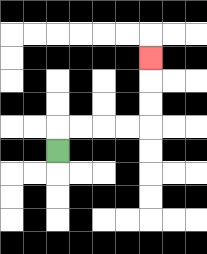{'start': '[2, 6]', 'end': '[6, 2]', 'path_directions': 'U,R,R,R,R,U,U,U', 'path_coordinates': '[[2, 6], [2, 5], [3, 5], [4, 5], [5, 5], [6, 5], [6, 4], [6, 3], [6, 2]]'}